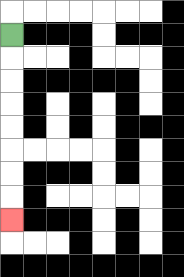{'start': '[0, 1]', 'end': '[0, 9]', 'path_directions': 'D,D,D,D,D,D,D,D', 'path_coordinates': '[[0, 1], [0, 2], [0, 3], [0, 4], [0, 5], [0, 6], [0, 7], [0, 8], [0, 9]]'}